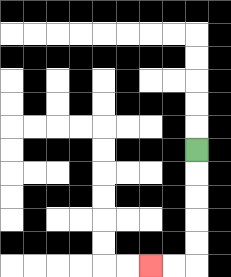{'start': '[8, 6]', 'end': '[6, 11]', 'path_directions': 'D,D,D,D,D,L,L', 'path_coordinates': '[[8, 6], [8, 7], [8, 8], [8, 9], [8, 10], [8, 11], [7, 11], [6, 11]]'}